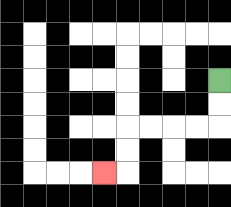{'start': '[9, 3]', 'end': '[4, 7]', 'path_directions': 'D,D,L,L,L,L,D,D,L', 'path_coordinates': '[[9, 3], [9, 4], [9, 5], [8, 5], [7, 5], [6, 5], [5, 5], [5, 6], [5, 7], [4, 7]]'}